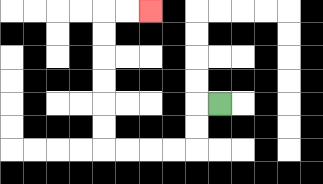{'start': '[9, 4]', 'end': '[6, 0]', 'path_directions': 'L,D,D,L,L,L,L,U,U,U,U,U,U,R,R', 'path_coordinates': '[[9, 4], [8, 4], [8, 5], [8, 6], [7, 6], [6, 6], [5, 6], [4, 6], [4, 5], [4, 4], [4, 3], [4, 2], [4, 1], [4, 0], [5, 0], [6, 0]]'}